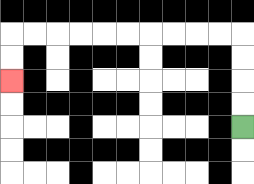{'start': '[10, 5]', 'end': '[0, 3]', 'path_directions': 'U,U,U,U,L,L,L,L,L,L,L,L,L,L,D,D', 'path_coordinates': '[[10, 5], [10, 4], [10, 3], [10, 2], [10, 1], [9, 1], [8, 1], [7, 1], [6, 1], [5, 1], [4, 1], [3, 1], [2, 1], [1, 1], [0, 1], [0, 2], [0, 3]]'}